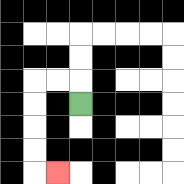{'start': '[3, 4]', 'end': '[2, 7]', 'path_directions': 'U,L,L,D,D,D,D,R', 'path_coordinates': '[[3, 4], [3, 3], [2, 3], [1, 3], [1, 4], [1, 5], [1, 6], [1, 7], [2, 7]]'}